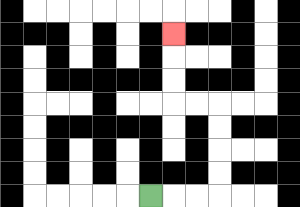{'start': '[6, 8]', 'end': '[7, 1]', 'path_directions': 'R,R,R,U,U,U,U,L,L,U,U,U', 'path_coordinates': '[[6, 8], [7, 8], [8, 8], [9, 8], [9, 7], [9, 6], [9, 5], [9, 4], [8, 4], [7, 4], [7, 3], [7, 2], [7, 1]]'}